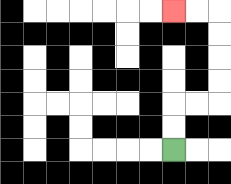{'start': '[7, 6]', 'end': '[7, 0]', 'path_directions': 'U,U,R,R,U,U,U,U,L,L', 'path_coordinates': '[[7, 6], [7, 5], [7, 4], [8, 4], [9, 4], [9, 3], [9, 2], [9, 1], [9, 0], [8, 0], [7, 0]]'}